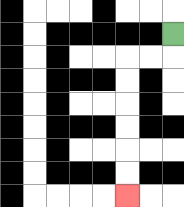{'start': '[7, 1]', 'end': '[5, 8]', 'path_directions': 'D,L,L,D,D,D,D,D,D', 'path_coordinates': '[[7, 1], [7, 2], [6, 2], [5, 2], [5, 3], [5, 4], [5, 5], [5, 6], [5, 7], [5, 8]]'}